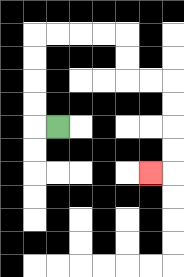{'start': '[2, 5]', 'end': '[6, 7]', 'path_directions': 'L,U,U,U,U,R,R,R,R,D,D,R,R,D,D,D,D,L', 'path_coordinates': '[[2, 5], [1, 5], [1, 4], [1, 3], [1, 2], [1, 1], [2, 1], [3, 1], [4, 1], [5, 1], [5, 2], [5, 3], [6, 3], [7, 3], [7, 4], [7, 5], [7, 6], [7, 7], [6, 7]]'}